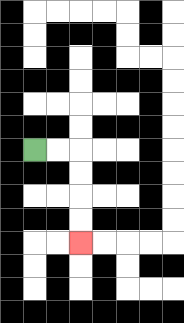{'start': '[1, 6]', 'end': '[3, 10]', 'path_directions': 'R,R,D,D,D,D', 'path_coordinates': '[[1, 6], [2, 6], [3, 6], [3, 7], [3, 8], [3, 9], [3, 10]]'}